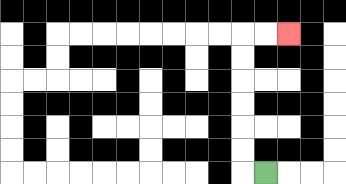{'start': '[11, 7]', 'end': '[12, 1]', 'path_directions': 'L,U,U,U,U,U,U,R,R', 'path_coordinates': '[[11, 7], [10, 7], [10, 6], [10, 5], [10, 4], [10, 3], [10, 2], [10, 1], [11, 1], [12, 1]]'}